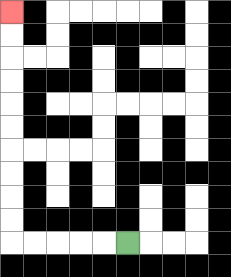{'start': '[5, 10]', 'end': '[0, 0]', 'path_directions': 'L,L,L,L,L,U,U,U,U,U,U,U,U,U,U', 'path_coordinates': '[[5, 10], [4, 10], [3, 10], [2, 10], [1, 10], [0, 10], [0, 9], [0, 8], [0, 7], [0, 6], [0, 5], [0, 4], [0, 3], [0, 2], [0, 1], [0, 0]]'}